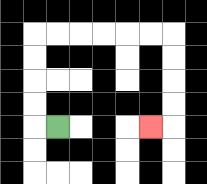{'start': '[2, 5]', 'end': '[6, 5]', 'path_directions': 'L,U,U,U,U,R,R,R,R,R,R,D,D,D,D,L', 'path_coordinates': '[[2, 5], [1, 5], [1, 4], [1, 3], [1, 2], [1, 1], [2, 1], [3, 1], [4, 1], [5, 1], [6, 1], [7, 1], [7, 2], [7, 3], [7, 4], [7, 5], [6, 5]]'}